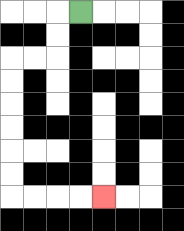{'start': '[3, 0]', 'end': '[4, 8]', 'path_directions': 'L,D,D,L,L,D,D,D,D,D,D,R,R,R,R', 'path_coordinates': '[[3, 0], [2, 0], [2, 1], [2, 2], [1, 2], [0, 2], [0, 3], [0, 4], [0, 5], [0, 6], [0, 7], [0, 8], [1, 8], [2, 8], [3, 8], [4, 8]]'}